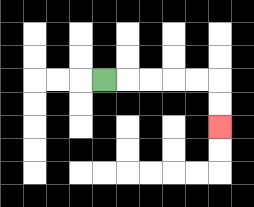{'start': '[4, 3]', 'end': '[9, 5]', 'path_directions': 'R,R,R,R,R,D,D', 'path_coordinates': '[[4, 3], [5, 3], [6, 3], [7, 3], [8, 3], [9, 3], [9, 4], [9, 5]]'}